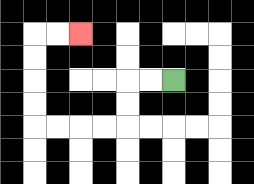{'start': '[7, 3]', 'end': '[3, 1]', 'path_directions': 'L,L,D,D,L,L,L,L,U,U,U,U,R,R', 'path_coordinates': '[[7, 3], [6, 3], [5, 3], [5, 4], [5, 5], [4, 5], [3, 5], [2, 5], [1, 5], [1, 4], [1, 3], [1, 2], [1, 1], [2, 1], [3, 1]]'}